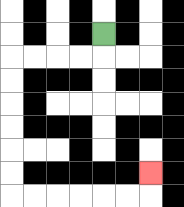{'start': '[4, 1]', 'end': '[6, 7]', 'path_directions': 'D,L,L,L,L,D,D,D,D,D,D,R,R,R,R,R,R,U', 'path_coordinates': '[[4, 1], [4, 2], [3, 2], [2, 2], [1, 2], [0, 2], [0, 3], [0, 4], [0, 5], [0, 6], [0, 7], [0, 8], [1, 8], [2, 8], [3, 8], [4, 8], [5, 8], [6, 8], [6, 7]]'}